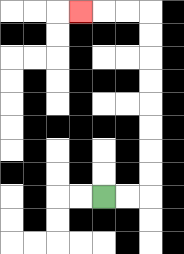{'start': '[4, 8]', 'end': '[3, 0]', 'path_directions': 'R,R,U,U,U,U,U,U,U,U,L,L,L', 'path_coordinates': '[[4, 8], [5, 8], [6, 8], [6, 7], [6, 6], [6, 5], [6, 4], [6, 3], [6, 2], [6, 1], [6, 0], [5, 0], [4, 0], [3, 0]]'}